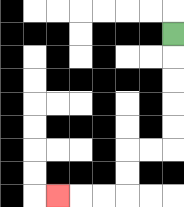{'start': '[7, 1]', 'end': '[2, 8]', 'path_directions': 'D,D,D,D,D,L,L,D,D,L,L,L', 'path_coordinates': '[[7, 1], [7, 2], [7, 3], [7, 4], [7, 5], [7, 6], [6, 6], [5, 6], [5, 7], [5, 8], [4, 8], [3, 8], [2, 8]]'}